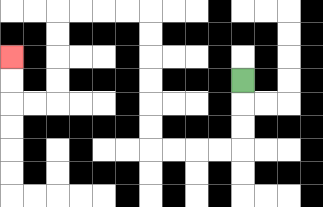{'start': '[10, 3]', 'end': '[0, 2]', 'path_directions': 'D,D,D,L,L,L,L,U,U,U,U,U,U,L,L,L,L,D,D,D,D,L,L,U,U', 'path_coordinates': '[[10, 3], [10, 4], [10, 5], [10, 6], [9, 6], [8, 6], [7, 6], [6, 6], [6, 5], [6, 4], [6, 3], [6, 2], [6, 1], [6, 0], [5, 0], [4, 0], [3, 0], [2, 0], [2, 1], [2, 2], [2, 3], [2, 4], [1, 4], [0, 4], [0, 3], [0, 2]]'}